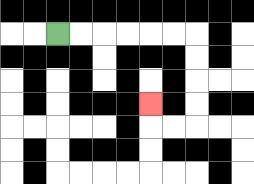{'start': '[2, 1]', 'end': '[6, 4]', 'path_directions': 'R,R,R,R,R,R,D,D,D,D,L,L,U', 'path_coordinates': '[[2, 1], [3, 1], [4, 1], [5, 1], [6, 1], [7, 1], [8, 1], [8, 2], [8, 3], [8, 4], [8, 5], [7, 5], [6, 5], [6, 4]]'}